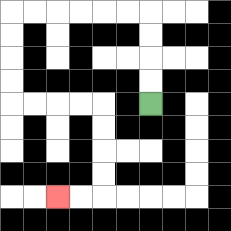{'start': '[6, 4]', 'end': '[2, 8]', 'path_directions': 'U,U,U,U,L,L,L,L,L,L,D,D,D,D,R,R,R,R,D,D,D,D,L,L', 'path_coordinates': '[[6, 4], [6, 3], [6, 2], [6, 1], [6, 0], [5, 0], [4, 0], [3, 0], [2, 0], [1, 0], [0, 0], [0, 1], [0, 2], [0, 3], [0, 4], [1, 4], [2, 4], [3, 4], [4, 4], [4, 5], [4, 6], [4, 7], [4, 8], [3, 8], [2, 8]]'}